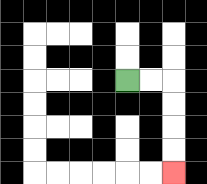{'start': '[5, 3]', 'end': '[7, 7]', 'path_directions': 'R,R,D,D,D,D', 'path_coordinates': '[[5, 3], [6, 3], [7, 3], [7, 4], [7, 5], [7, 6], [7, 7]]'}